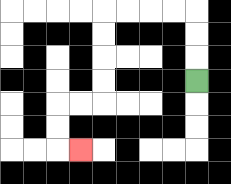{'start': '[8, 3]', 'end': '[3, 6]', 'path_directions': 'U,U,U,L,L,L,L,D,D,D,D,L,L,D,D,R', 'path_coordinates': '[[8, 3], [8, 2], [8, 1], [8, 0], [7, 0], [6, 0], [5, 0], [4, 0], [4, 1], [4, 2], [4, 3], [4, 4], [3, 4], [2, 4], [2, 5], [2, 6], [3, 6]]'}